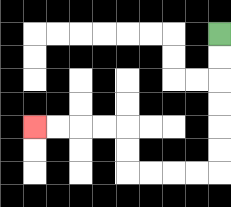{'start': '[9, 1]', 'end': '[1, 5]', 'path_directions': 'D,D,D,D,D,D,L,L,L,L,U,U,L,L,L,L', 'path_coordinates': '[[9, 1], [9, 2], [9, 3], [9, 4], [9, 5], [9, 6], [9, 7], [8, 7], [7, 7], [6, 7], [5, 7], [5, 6], [5, 5], [4, 5], [3, 5], [2, 5], [1, 5]]'}